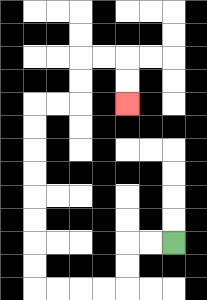{'start': '[7, 10]', 'end': '[5, 4]', 'path_directions': 'L,L,D,D,L,L,L,L,U,U,U,U,U,U,U,U,R,R,U,U,R,R,D,D', 'path_coordinates': '[[7, 10], [6, 10], [5, 10], [5, 11], [5, 12], [4, 12], [3, 12], [2, 12], [1, 12], [1, 11], [1, 10], [1, 9], [1, 8], [1, 7], [1, 6], [1, 5], [1, 4], [2, 4], [3, 4], [3, 3], [3, 2], [4, 2], [5, 2], [5, 3], [5, 4]]'}